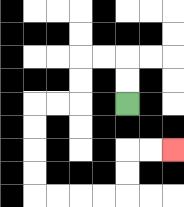{'start': '[5, 4]', 'end': '[7, 6]', 'path_directions': 'U,U,L,L,D,D,L,L,D,D,D,D,R,R,R,R,U,U,R,R', 'path_coordinates': '[[5, 4], [5, 3], [5, 2], [4, 2], [3, 2], [3, 3], [3, 4], [2, 4], [1, 4], [1, 5], [1, 6], [1, 7], [1, 8], [2, 8], [3, 8], [4, 8], [5, 8], [5, 7], [5, 6], [6, 6], [7, 6]]'}